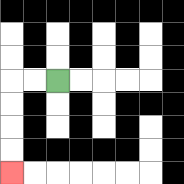{'start': '[2, 3]', 'end': '[0, 7]', 'path_directions': 'L,L,D,D,D,D', 'path_coordinates': '[[2, 3], [1, 3], [0, 3], [0, 4], [0, 5], [0, 6], [0, 7]]'}